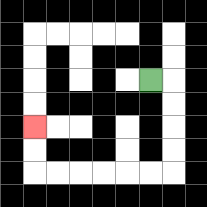{'start': '[6, 3]', 'end': '[1, 5]', 'path_directions': 'R,D,D,D,D,L,L,L,L,L,L,U,U', 'path_coordinates': '[[6, 3], [7, 3], [7, 4], [7, 5], [7, 6], [7, 7], [6, 7], [5, 7], [4, 7], [3, 7], [2, 7], [1, 7], [1, 6], [1, 5]]'}